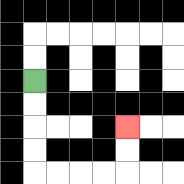{'start': '[1, 3]', 'end': '[5, 5]', 'path_directions': 'D,D,D,D,R,R,R,R,U,U', 'path_coordinates': '[[1, 3], [1, 4], [1, 5], [1, 6], [1, 7], [2, 7], [3, 7], [4, 7], [5, 7], [5, 6], [5, 5]]'}